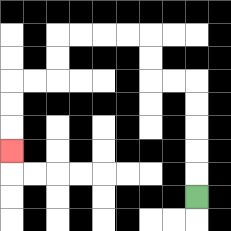{'start': '[8, 8]', 'end': '[0, 6]', 'path_directions': 'U,U,U,U,U,L,L,U,U,L,L,L,L,D,D,L,L,D,D,D', 'path_coordinates': '[[8, 8], [8, 7], [8, 6], [8, 5], [8, 4], [8, 3], [7, 3], [6, 3], [6, 2], [6, 1], [5, 1], [4, 1], [3, 1], [2, 1], [2, 2], [2, 3], [1, 3], [0, 3], [0, 4], [0, 5], [0, 6]]'}